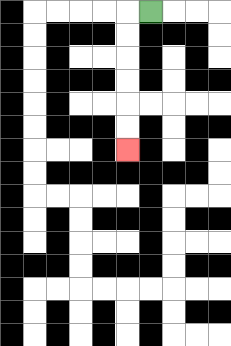{'start': '[6, 0]', 'end': '[5, 6]', 'path_directions': 'L,D,D,D,D,D,D', 'path_coordinates': '[[6, 0], [5, 0], [5, 1], [5, 2], [5, 3], [5, 4], [5, 5], [5, 6]]'}